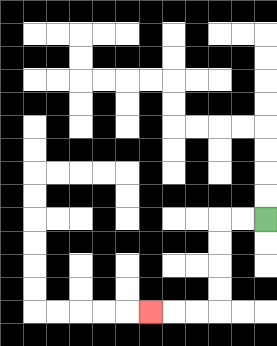{'start': '[11, 9]', 'end': '[6, 13]', 'path_directions': 'L,L,D,D,D,D,L,L,L', 'path_coordinates': '[[11, 9], [10, 9], [9, 9], [9, 10], [9, 11], [9, 12], [9, 13], [8, 13], [7, 13], [6, 13]]'}